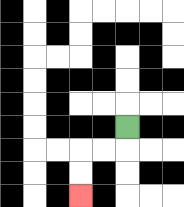{'start': '[5, 5]', 'end': '[3, 8]', 'path_directions': 'D,L,L,D,D', 'path_coordinates': '[[5, 5], [5, 6], [4, 6], [3, 6], [3, 7], [3, 8]]'}